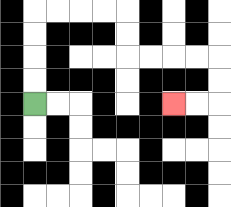{'start': '[1, 4]', 'end': '[7, 4]', 'path_directions': 'U,U,U,U,R,R,R,R,D,D,R,R,R,R,D,D,L,L', 'path_coordinates': '[[1, 4], [1, 3], [1, 2], [1, 1], [1, 0], [2, 0], [3, 0], [4, 0], [5, 0], [5, 1], [5, 2], [6, 2], [7, 2], [8, 2], [9, 2], [9, 3], [9, 4], [8, 4], [7, 4]]'}